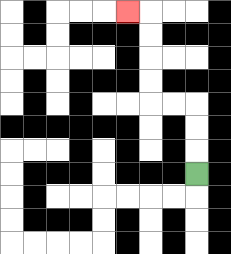{'start': '[8, 7]', 'end': '[5, 0]', 'path_directions': 'U,U,U,L,L,U,U,U,U,L', 'path_coordinates': '[[8, 7], [8, 6], [8, 5], [8, 4], [7, 4], [6, 4], [6, 3], [6, 2], [6, 1], [6, 0], [5, 0]]'}